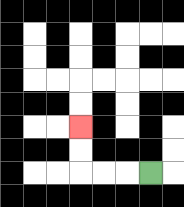{'start': '[6, 7]', 'end': '[3, 5]', 'path_directions': 'L,L,L,U,U', 'path_coordinates': '[[6, 7], [5, 7], [4, 7], [3, 7], [3, 6], [3, 5]]'}